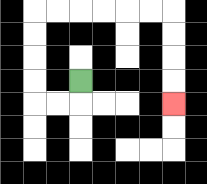{'start': '[3, 3]', 'end': '[7, 4]', 'path_directions': 'D,L,L,U,U,U,U,R,R,R,R,R,R,D,D,D,D', 'path_coordinates': '[[3, 3], [3, 4], [2, 4], [1, 4], [1, 3], [1, 2], [1, 1], [1, 0], [2, 0], [3, 0], [4, 0], [5, 0], [6, 0], [7, 0], [7, 1], [7, 2], [7, 3], [7, 4]]'}